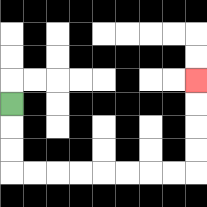{'start': '[0, 4]', 'end': '[8, 3]', 'path_directions': 'D,D,D,R,R,R,R,R,R,R,R,U,U,U,U', 'path_coordinates': '[[0, 4], [0, 5], [0, 6], [0, 7], [1, 7], [2, 7], [3, 7], [4, 7], [5, 7], [6, 7], [7, 7], [8, 7], [8, 6], [8, 5], [8, 4], [8, 3]]'}